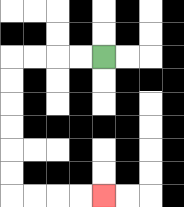{'start': '[4, 2]', 'end': '[4, 8]', 'path_directions': 'L,L,L,L,D,D,D,D,D,D,R,R,R,R', 'path_coordinates': '[[4, 2], [3, 2], [2, 2], [1, 2], [0, 2], [0, 3], [0, 4], [0, 5], [0, 6], [0, 7], [0, 8], [1, 8], [2, 8], [3, 8], [4, 8]]'}